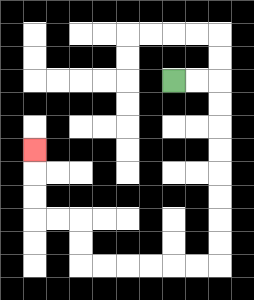{'start': '[7, 3]', 'end': '[1, 6]', 'path_directions': 'R,R,D,D,D,D,D,D,D,D,L,L,L,L,L,L,U,U,L,L,U,U,U', 'path_coordinates': '[[7, 3], [8, 3], [9, 3], [9, 4], [9, 5], [9, 6], [9, 7], [9, 8], [9, 9], [9, 10], [9, 11], [8, 11], [7, 11], [6, 11], [5, 11], [4, 11], [3, 11], [3, 10], [3, 9], [2, 9], [1, 9], [1, 8], [1, 7], [1, 6]]'}